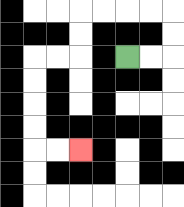{'start': '[5, 2]', 'end': '[3, 6]', 'path_directions': 'R,R,U,U,L,L,L,L,D,D,L,L,D,D,D,D,R,R', 'path_coordinates': '[[5, 2], [6, 2], [7, 2], [7, 1], [7, 0], [6, 0], [5, 0], [4, 0], [3, 0], [3, 1], [3, 2], [2, 2], [1, 2], [1, 3], [1, 4], [1, 5], [1, 6], [2, 6], [3, 6]]'}